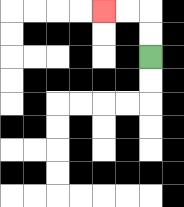{'start': '[6, 2]', 'end': '[4, 0]', 'path_directions': 'U,U,L,L', 'path_coordinates': '[[6, 2], [6, 1], [6, 0], [5, 0], [4, 0]]'}